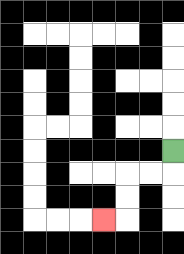{'start': '[7, 6]', 'end': '[4, 9]', 'path_directions': 'D,L,L,D,D,L', 'path_coordinates': '[[7, 6], [7, 7], [6, 7], [5, 7], [5, 8], [5, 9], [4, 9]]'}